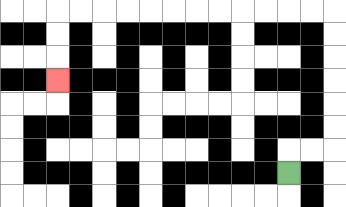{'start': '[12, 7]', 'end': '[2, 3]', 'path_directions': 'U,R,R,U,U,U,U,U,U,L,L,L,L,L,L,L,L,L,L,L,L,D,D,D', 'path_coordinates': '[[12, 7], [12, 6], [13, 6], [14, 6], [14, 5], [14, 4], [14, 3], [14, 2], [14, 1], [14, 0], [13, 0], [12, 0], [11, 0], [10, 0], [9, 0], [8, 0], [7, 0], [6, 0], [5, 0], [4, 0], [3, 0], [2, 0], [2, 1], [2, 2], [2, 3]]'}